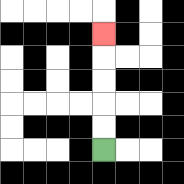{'start': '[4, 6]', 'end': '[4, 1]', 'path_directions': 'U,U,U,U,U', 'path_coordinates': '[[4, 6], [4, 5], [4, 4], [4, 3], [4, 2], [4, 1]]'}